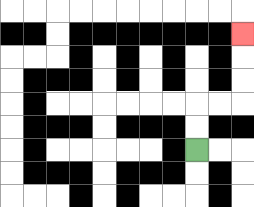{'start': '[8, 6]', 'end': '[10, 1]', 'path_directions': 'U,U,R,R,U,U,U', 'path_coordinates': '[[8, 6], [8, 5], [8, 4], [9, 4], [10, 4], [10, 3], [10, 2], [10, 1]]'}